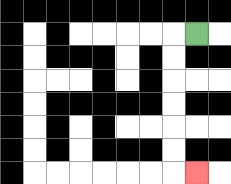{'start': '[8, 1]', 'end': '[8, 7]', 'path_directions': 'L,D,D,D,D,D,D,R', 'path_coordinates': '[[8, 1], [7, 1], [7, 2], [7, 3], [7, 4], [7, 5], [7, 6], [7, 7], [8, 7]]'}